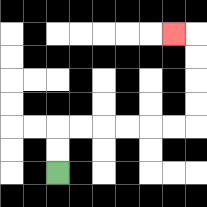{'start': '[2, 7]', 'end': '[7, 1]', 'path_directions': 'U,U,R,R,R,R,R,R,U,U,U,U,L', 'path_coordinates': '[[2, 7], [2, 6], [2, 5], [3, 5], [4, 5], [5, 5], [6, 5], [7, 5], [8, 5], [8, 4], [8, 3], [8, 2], [8, 1], [7, 1]]'}